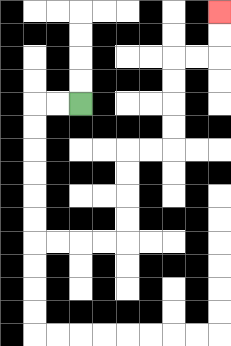{'start': '[3, 4]', 'end': '[9, 0]', 'path_directions': 'L,L,D,D,D,D,D,D,R,R,R,R,U,U,U,U,R,R,U,U,U,U,R,R,U,U', 'path_coordinates': '[[3, 4], [2, 4], [1, 4], [1, 5], [1, 6], [1, 7], [1, 8], [1, 9], [1, 10], [2, 10], [3, 10], [4, 10], [5, 10], [5, 9], [5, 8], [5, 7], [5, 6], [6, 6], [7, 6], [7, 5], [7, 4], [7, 3], [7, 2], [8, 2], [9, 2], [9, 1], [9, 0]]'}